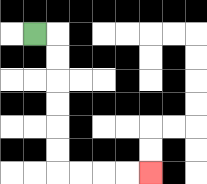{'start': '[1, 1]', 'end': '[6, 7]', 'path_directions': 'R,D,D,D,D,D,D,R,R,R,R', 'path_coordinates': '[[1, 1], [2, 1], [2, 2], [2, 3], [2, 4], [2, 5], [2, 6], [2, 7], [3, 7], [4, 7], [5, 7], [6, 7]]'}